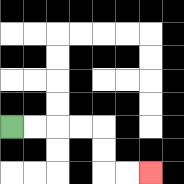{'start': '[0, 5]', 'end': '[6, 7]', 'path_directions': 'R,R,R,R,D,D,R,R', 'path_coordinates': '[[0, 5], [1, 5], [2, 5], [3, 5], [4, 5], [4, 6], [4, 7], [5, 7], [6, 7]]'}